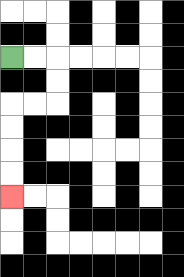{'start': '[0, 2]', 'end': '[0, 8]', 'path_directions': 'R,R,D,D,L,L,D,D,D,D', 'path_coordinates': '[[0, 2], [1, 2], [2, 2], [2, 3], [2, 4], [1, 4], [0, 4], [0, 5], [0, 6], [0, 7], [0, 8]]'}